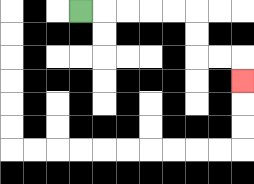{'start': '[3, 0]', 'end': '[10, 3]', 'path_directions': 'R,R,R,R,R,D,D,R,R,D', 'path_coordinates': '[[3, 0], [4, 0], [5, 0], [6, 0], [7, 0], [8, 0], [8, 1], [8, 2], [9, 2], [10, 2], [10, 3]]'}